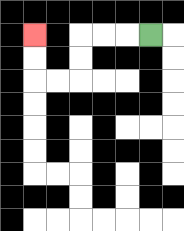{'start': '[6, 1]', 'end': '[1, 1]', 'path_directions': 'L,L,L,D,D,L,L,U,U', 'path_coordinates': '[[6, 1], [5, 1], [4, 1], [3, 1], [3, 2], [3, 3], [2, 3], [1, 3], [1, 2], [1, 1]]'}